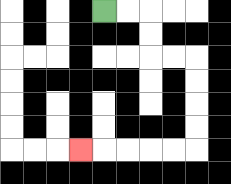{'start': '[4, 0]', 'end': '[3, 6]', 'path_directions': 'R,R,D,D,R,R,D,D,D,D,L,L,L,L,L', 'path_coordinates': '[[4, 0], [5, 0], [6, 0], [6, 1], [6, 2], [7, 2], [8, 2], [8, 3], [8, 4], [8, 5], [8, 6], [7, 6], [6, 6], [5, 6], [4, 6], [3, 6]]'}